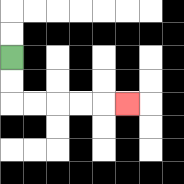{'start': '[0, 2]', 'end': '[5, 4]', 'path_directions': 'D,D,R,R,R,R,R', 'path_coordinates': '[[0, 2], [0, 3], [0, 4], [1, 4], [2, 4], [3, 4], [4, 4], [5, 4]]'}